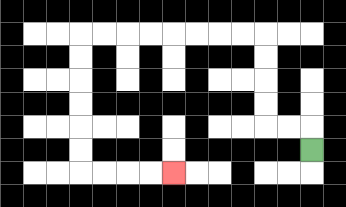{'start': '[13, 6]', 'end': '[7, 7]', 'path_directions': 'U,L,L,U,U,U,U,L,L,L,L,L,L,L,L,D,D,D,D,D,D,R,R,R,R', 'path_coordinates': '[[13, 6], [13, 5], [12, 5], [11, 5], [11, 4], [11, 3], [11, 2], [11, 1], [10, 1], [9, 1], [8, 1], [7, 1], [6, 1], [5, 1], [4, 1], [3, 1], [3, 2], [3, 3], [3, 4], [3, 5], [3, 6], [3, 7], [4, 7], [5, 7], [6, 7], [7, 7]]'}